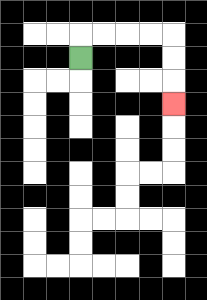{'start': '[3, 2]', 'end': '[7, 4]', 'path_directions': 'U,R,R,R,R,D,D,D', 'path_coordinates': '[[3, 2], [3, 1], [4, 1], [5, 1], [6, 1], [7, 1], [7, 2], [7, 3], [7, 4]]'}